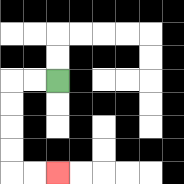{'start': '[2, 3]', 'end': '[2, 7]', 'path_directions': 'L,L,D,D,D,D,R,R', 'path_coordinates': '[[2, 3], [1, 3], [0, 3], [0, 4], [0, 5], [0, 6], [0, 7], [1, 7], [2, 7]]'}